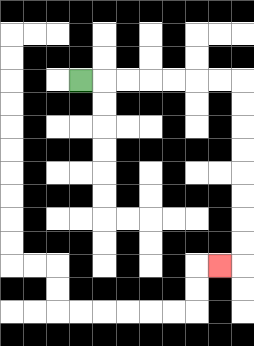{'start': '[3, 3]', 'end': '[9, 11]', 'path_directions': 'R,R,R,R,R,R,R,D,D,D,D,D,D,D,D,L', 'path_coordinates': '[[3, 3], [4, 3], [5, 3], [6, 3], [7, 3], [8, 3], [9, 3], [10, 3], [10, 4], [10, 5], [10, 6], [10, 7], [10, 8], [10, 9], [10, 10], [10, 11], [9, 11]]'}